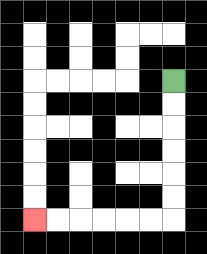{'start': '[7, 3]', 'end': '[1, 9]', 'path_directions': 'D,D,D,D,D,D,L,L,L,L,L,L', 'path_coordinates': '[[7, 3], [7, 4], [7, 5], [7, 6], [7, 7], [7, 8], [7, 9], [6, 9], [5, 9], [4, 9], [3, 9], [2, 9], [1, 9]]'}